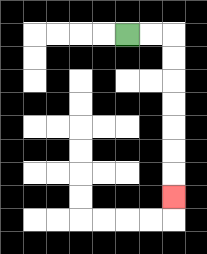{'start': '[5, 1]', 'end': '[7, 8]', 'path_directions': 'R,R,D,D,D,D,D,D,D', 'path_coordinates': '[[5, 1], [6, 1], [7, 1], [7, 2], [7, 3], [7, 4], [7, 5], [7, 6], [7, 7], [7, 8]]'}